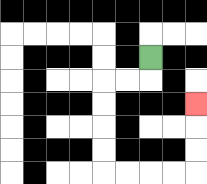{'start': '[6, 2]', 'end': '[8, 4]', 'path_directions': 'D,L,L,D,D,D,D,R,R,R,R,U,U,U', 'path_coordinates': '[[6, 2], [6, 3], [5, 3], [4, 3], [4, 4], [4, 5], [4, 6], [4, 7], [5, 7], [6, 7], [7, 7], [8, 7], [8, 6], [8, 5], [8, 4]]'}